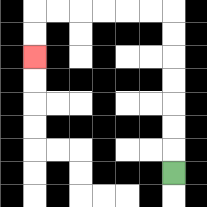{'start': '[7, 7]', 'end': '[1, 2]', 'path_directions': 'U,U,U,U,U,U,U,L,L,L,L,L,L,D,D', 'path_coordinates': '[[7, 7], [7, 6], [7, 5], [7, 4], [7, 3], [7, 2], [7, 1], [7, 0], [6, 0], [5, 0], [4, 0], [3, 0], [2, 0], [1, 0], [1, 1], [1, 2]]'}